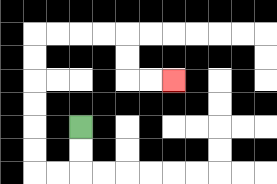{'start': '[3, 5]', 'end': '[7, 3]', 'path_directions': 'D,D,L,L,U,U,U,U,U,U,R,R,R,R,D,D,R,R', 'path_coordinates': '[[3, 5], [3, 6], [3, 7], [2, 7], [1, 7], [1, 6], [1, 5], [1, 4], [1, 3], [1, 2], [1, 1], [2, 1], [3, 1], [4, 1], [5, 1], [5, 2], [5, 3], [6, 3], [7, 3]]'}